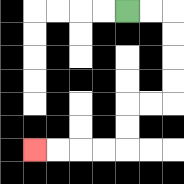{'start': '[5, 0]', 'end': '[1, 6]', 'path_directions': 'R,R,D,D,D,D,L,L,D,D,L,L,L,L', 'path_coordinates': '[[5, 0], [6, 0], [7, 0], [7, 1], [7, 2], [7, 3], [7, 4], [6, 4], [5, 4], [5, 5], [5, 6], [4, 6], [3, 6], [2, 6], [1, 6]]'}